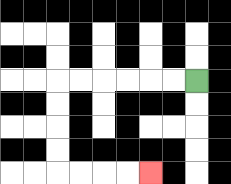{'start': '[8, 3]', 'end': '[6, 7]', 'path_directions': 'L,L,L,L,L,L,D,D,D,D,R,R,R,R', 'path_coordinates': '[[8, 3], [7, 3], [6, 3], [5, 3], [4, 3], [3, 3], [2, 3], [2, 4], [2, 5], [2, 6], [2, 7], [3, 7], [4, 7], [5, 7], [6, 7]]'}